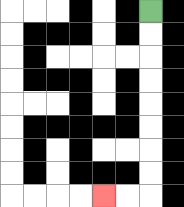{'start': '[6, 0]', 'end': '[4, 8]', 'path_directions': 'D,D,D,D,D,D,D,D,L,L', 'path_coordinates': '[[6, 0], [6, 1], [6, 2], [6, 3], [6, 4], [6, 5], [6, 6], [6, 7], [6, 8], [5, 8], [4, 8]]'}